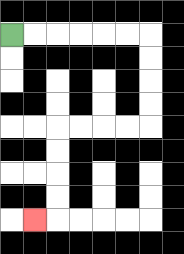{'start': '[0, 1]', 'end': '[1, 9]', 'path_directions': 'R,R,R,R,R,R,D,D,D,D,L,L,L,L,D,D,D,D,L', 'path_coordinates': '[[0, 1], [1, 1], [2, 1], [3, 1], [4, 1], [5, 1], [6, 1], [6, 2], [6, 3], [6, 4], [6, 5], [5, 5], [4, 5], [3, 5], [2, 5], [2, 6], [2, 7], [2, 8], [2, 9], [1, 9]]'}